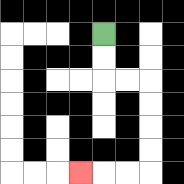{'start': '[4, 1]', 'end': '[3, 7]', 'path_directions': 'D,D,R,R,D,D,D,D,L,L,L', 'path_coordinates': '[[4, 1], [4, 2], [4, 3], [5, 3], [6, 3], [6, 4], [6, 5], [6, 6], [6, 7], [5, 7], [4, 7], [3, 7]]'}